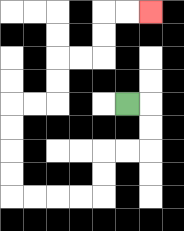{'start': '[5, 4]', 'end': '[6, 0]', 'path_directions': 'R,D,D,L,L,D,D,L,L,L,L,U,U,U,U,R,R,U,U,R,R,U,U,R,R', 'path_coordinates': '[[5, 4], [6, 4], [6, 5], [6, 6], [5, 6], [4, 6], [4, 7], [4, 8], [3, 8], [2, 8], [1, 8], [0, 8], [0, 7], [0, 6], [0, 5], [0, 4], [1, 4], [2, 4], [2, 3], [2, 2], [3, 2], [4, 2], [4, 1], [4, 0], [5, 0], [6, 0]]'}